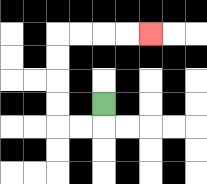{'start': '[4, 4]', 'end': '[6, 1]', 'path_directions': 'D,L,L,U,U,U,U,R,R,R,R', 'path_coordinates': '[[4, 4], [4, 5], [3, 5], [2, 5], [2, 4], [2, 3], [2, 2], [2, 1], [3, 1], [4, 1], [5, 1], [6, 1]]'}